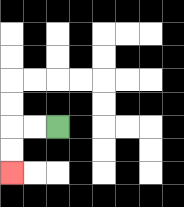{'start': '[2, 5]', 'end': '[0, 7]', 'path_directions': 'L,L,D,D', 'path_coordinates': '[[2, 5], [1, 5], [0, 5], [0, 6], [0, 7]]'}